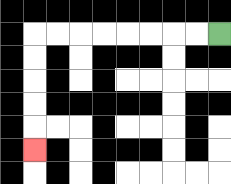{'start': '[9, 1]', 'end': '[1, 6]', 'path_directions': 'L,L,L,L,L,L,L,L,D,D,D,D,D', 'path_coordinates': '[[9, 1], [8, 1], [7, 1], [6, 1], [5, 1], [4, 1], [3, 1], [2, 1], [1, 1], [1, 2], [1, 3], [1, 4], [1, 5], [1, 6]]'}